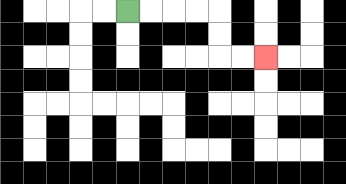{'start': '[5, 0]', 'end': '[11, 2]', 'path_directions': 'R,R,R,R,D,D,R,R', 'path_coordinates': '[[5, 0], [6, 0], [7, 0], [8, 0], [9, 0], [9, 1], [9, 2], [10, 2], [11, 2]]'}